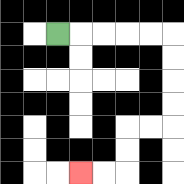{'start': '[2, 1]', 'end': '[3, 7]', 'path_directions': 'R,R,R,R,R,D,D,D,D,L,L,D,D,L,L', 'path_coordinates': '[[2, 1], [3, 1], [4, 1], [5, 1], [6, 1], [7, 1], [7, 2], [7, 3], [7, 4], [7, 5], [6, 5], [5, 5], [5, 6], [5, 7], [4, 7], [3, 7]]'}